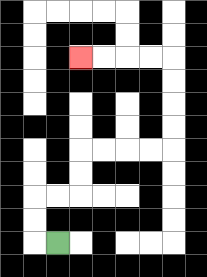{'start': '[2, 10]', 'end': '[3, 2]', 'path_directions': 'L,U,U,R,R,U,U,R,R,R,R,U,U,U,U,L,L,L,L', 'path_coordinates': '[[2, 10], [1, 10], [1, 9], [1, 8], [2, 8], [3, 8], [3, 7], [3, 6], [4, 6], [5, 6], [6, 6], [7, 6], [7, 5], [7, 4], [7, 3], [7, 2], [6, 2], [5, 2], [4, 2], [3, 2]]'}